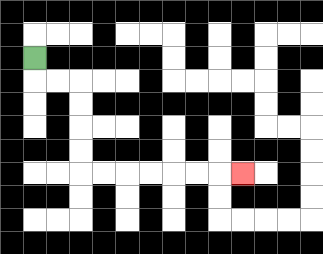{'start': '[1, 2]', 'end': '[10, 7]', 'path_directions': 'D,R,R,D,D,D,D,R,R,R,R,R,R,R', 'path_coordinates': '[[1, 2], [1, 3], [2, 3], [3, 3], [3, 4], [3, 5], [3, 6], [3, 7], [4, 7], [5, 7], [6, 7], [7, 7], [8, 7], [9, 7], [10, 7]]'}